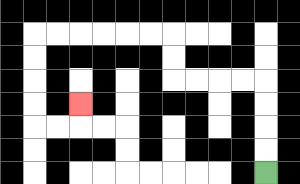{'start': '[11, 7]', 'end': '[3, 4]', 'path_directions': 'U,U,U,U,L,L,L,L,U,U,L,L,L,L,L,L,D,D,D,D,R,R,U', 'path_coordinates': '[[11, 7], [11, 6], [11, 5], [11, 4], [11, 3], [10, 3], [9, 3], [8, 3], [7, 3], [7, 2], [7, 1], [6, 1], [5, 1], [4, 1], [3, 1], [2, 1], [1, 1], [1, 2], [1, 3], [1, 4], [1, 5], [2, 5], [3, 5], [3, 4]]'}